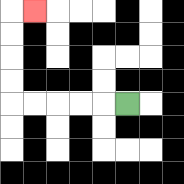{'start': '[5, 4]', 'end': '[1, 0]', 'path_directions': 'L,L,L,L,L,U,U,U,U,R', 'path_coordinates': '[[5, 4], [4, 4], [3, 4], [2, 4], [1, 4], [0, 4], [0, 3], [0, 2], [0, 1], [0, 0], [1, 0]]'}